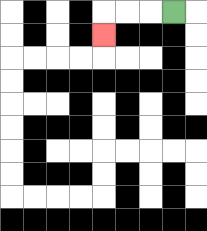{'start': '[7, 0]', 'end': '[4, 1]', 'path_directions': 'L,L,L,D', 'path_coordinates': '[[7, 0], [6, 0], [5, 0], [4, 0], [4, 1]]'}